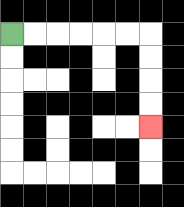{'start': '[0, 1]', 'end': '[6, 5]', 'path_directions': 'R,R,R,R,R,R,D,D,D,D', 'path_coordinates': '[[0, 1], [1, 1], [2, 1], [3, 1], [4, 1], [5, 1], [6, 1], [6, 2], [6, 3], [6, 4], [6, 5]]'}